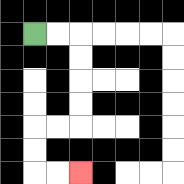{'start': '[1, 1]', 'end': '[3, 7]', 'path_directions': 'R,R,D,D,D,D,L,L,D,D,R,R', 'path_coordinates': '[[1, 1], [2, 1], [3, 1], [3, 2], [3, 3], [3, 4], [3, 5], [2, 5], [1, 5], [1, 6], [1, 7], [2, 7], [3, 7]]'}